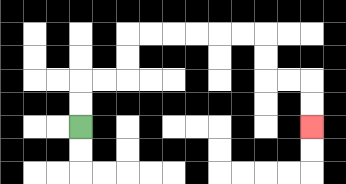{'start': '[3, 5]', 'end': '[13, 5]', 'path_directions': 'U,U,R,R,U,U,R,R,R,R,R,R,D,D,R,R,D,D', 'path_coordinates': '[[3, 5], [3, 4], [3, 3], [4, 3], [5, 3], [5, 2], [5, 1], [6, 1], [7, 1], [8, 1], [9, 1], [10, 1], [11, 1], [11, 2], [11, 3], [12, 3], [13, 3], [13, 4], [13, 5]]'}